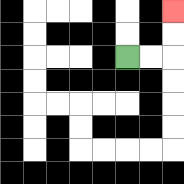{'start': '[5, 2]', 'end': '[7, 0]', 'path_directions': 'R,R,U,U', 'path_coordinates': '[[5, 2], [6, 2], [7, 2], [7, 1], [7, 0]]'}